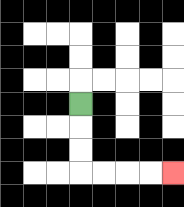{'start': '[3, 4]', 'end': '[7, 7]', 'path_directions': 'D,D,D,R,R,R,R', 'path_coordinates': '[[3, 4], [3, 5], [3, 6], [3, 7], [4, 7], [5, 7], [6, 7], [7, 7]]'}